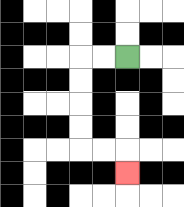{'start': '[5, 2]', 'end': '[5, 7]', 'path_directions': 'L,L,D,D,D,D,R,R,D', 'path_coordinates': '[[5, 2], [4, 2], [3, 2], [3, 3], [3, 4], [3, 5], [3, 6], [4, 6], [5, 6], [5, 7]]'}